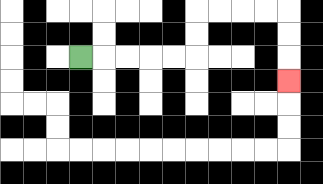{'start': '[3, 2]', 'end': '[12, 3]', 'path_directions': 'R,R,R,R,R,U,U,R,R,R,R,D,D,D', 'path_coordinates': '[[3, 2], [4, 2], [5, 2], [6, 2], [7, 2], [8, 2], [8, 1], [8, 0], [9, 0], [10, 0], [11, 0], [12, 0], [12, 1], [12, 2], [12, 3]]'}